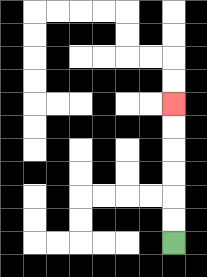{'start': '[7, 10]', 'end': '[7, 4]', 'path_directions': 'U,U,U,U,U,U', 'path_coordinates': '[[7, 10], [7, 9], [7, 8], [7, 7], [7, 6], [7, 5], [7, 4]]'}